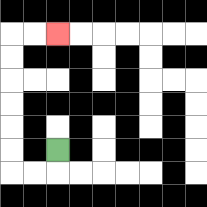{'start': '[2, 6]', 'end': '[2, 1]', 'path_directions': 'D,L,L,U,U,U,U,U,U,R,R', 'path_coordinates': '[[2, 6], [2, 7], [1, 7], [0, 7], [0, 6], [0, 5], [0, 4], [0, 3], [0, 2], [0, 1], [1, 1], [2, 1]]'}